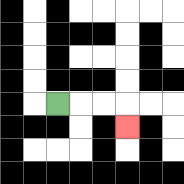{'start': '[2, 4]', 'end': '[5, 5]', 'path_directions': 'R,R,R,D', 'path_coordinates': '[[2, 4], [3, 4], [4, 4], [5, 4], [5, 5]]'}